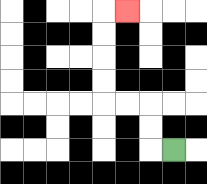{'start': '[7, 6]', 'end': '[5, 0]', 'path_directions': 'L,U,U,L,L,U,U,U,U,R', 'path_coordinates': '[[7, 6], [6, 6], [6, 5], [6, 4], [5, 4], [4, 4], [4, 3], [4, 2], [4, 1], [4, 0], [5, 0]]'}